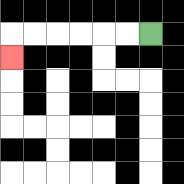{'start': '[6, 1]', 'end': '[0, 2]', 'path_directions': 'L,L,L,L,L,L,D', 'path_coordinates': '[[6, 1], [5, 1], [4, 1], [3, 1], [2, 1], [1, 1], [0, 1], [0, 2]]'}